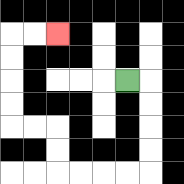{'start': '[5, 3]', 'end': '[2, 1]', 'path_directions': 'R,D,D,D,D,L,L,L,L,U,U,L,L,U,U,U,U,R,R', 'path_coordinates': '[[5, 3], [6, 3], [6, 4], [6, 5], [6, 6], [6, 7], [5, 7], [4, 7], [3, 7], [2, 7], [2, 6], [2, 5], [1, 5], [0, 5], [0, 4], [0, 3], [0, 2], [0, 1], [1, 1], [2, 1]]'}